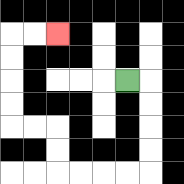{'start': '[5, 3]', 'end': '[2, 1]', 'path_directions': 'R,D,D,D,D,L,L,L,L,U,U,L,L,U,U,U,U,R,R', 'path_coordinates': '[[5, 3], [6, 3], [6, 4], [6, 5], [6, 6], [6, 7], [5, 7], [4, 7], [3, 7], [2, 7], [2, 6], [2, 5], [1, 5], [0, 5], [0, 4], [0, 3], [0, 2], [0, 1], [1, 1], [2, 1]]'}